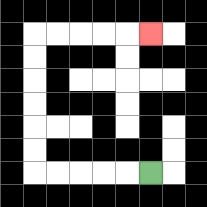{'start': '[6, 7]', 'end': '[6, 1]', 'path_directions': 'L,L,L,L,L,U,U,U,U,U,U,R,R,R,R,R', 'path_coordinates': '[[6, 7], [5, 7], [4, 7], [3, 7], [2, 7], [1, 7], [1, 6], [1, 5], [1, 4], [1, 3], [1, 2], [1, 1], [2, 1], [3, 1], [4, 1], [5, 1], [6, 1]]'}